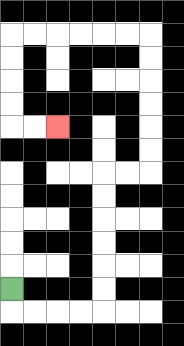{'start': '[0, 12]', 'end': '[2, 5]', 'path_directions': 'D,R,R,R,R,U,U,U,U,U,U,R,R,U,U,U,U,U,U,L,L,L,L,L,L,D,D,D,D,R,R', 'path_coordinates': '[[0, 12], [0, 13], [1, 13], [2, 13], [3, 13], [4, 13], [4, 12], [4, 11], [4, 10], [4, 9], [4, 8], [4, 7], [5, 7], [6, 7], [6, 6], [6, 5], [6, 4], [6, 3], [6, 2], [6, 1], [5, 1], [4, 1], [3, 1], [2, 1], [1, 1], [0, 1], [0, 2], [0, 3], [0, 4], [0, 5], [1, 5], [2, 5]]'}